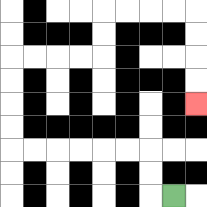{'start': '[7, 8]', 'end': '[8, 4]', 'path_directions': 'L,U,U,L,L,L,L,L,L,U,U,U,U,R,R,R,R,U,U,R,R,R,R,D,D,D,D', 'path_coordinates': '[[7, 8], [6, 8], [6, 7], [6, 6], [5, 6], [4, 6], [3, 6], [2, 6], [1, 6], [0, 6], [0, 5], [0, 4], [0, 3], [0, 2], [1, 2], [2, 2], [3, 2], [4, 2], [4, 1], [4, 0], [5, 0], [6, 0], [7, 0], [8, 0], [8, 1], [8, 2], [8, 3], [8, 4]]'}